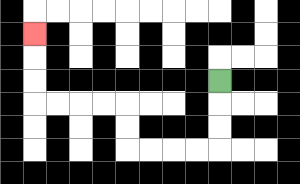{'start': '[9, 3]', 'end': '[1, 1]', 'path_directions': 'D,D,D,L,L,L,L,U,U,L,L,L,L,U,U,U', 'path_coordinates': '[[9, 3], [9, 4], [9, 5], [9, 6], [8, 6], [7, 6], [6, 6], [5, 6], [5, 5], [5, 4], [4, 4], [3, 4], [2, 4], [1, 4], [1, 3], [1, 2], [1, 1]]'}